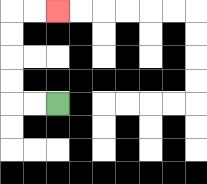{'start': '[2, 4]', 'end': '[2, 0]', 'path_directions': 'L,L,U,U,U,U,R,R', 'path_coordinates': '[[2, 4], [1, 4], [0, 4], [0, 3], [0, 2], [0, 1], [0, 0], [1, 0], [2, 0]]'}